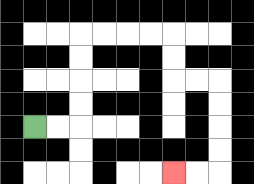{'start': '[1, 5]', 'end': '[7, 7]', 'path_directions': 'R,R,U,U,U,U,R,R,R,R,D,D,R,R,D,D,D,D,L,L', 'path_coordinates': '[[1, 5], [2, 5], [3, 5], [3, 4], [3, 3], [3, 2], [3, 1], [4, 1], [5, 1], [6, 1], [7, 1], [7, 2], [7, 3], [8, 3], [9, 3], [9, 4], [9, 5], [9, 6], [9, 7], [8, 7], [7, 7]]'}